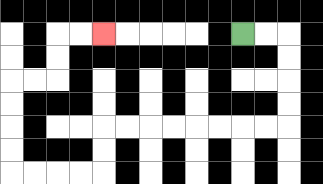{'start': '[10, 1]', 'end': '[4, 1]', 'path_directions': 'R,R,D,D,D,D,L,L,L,L,L,L,L,L,D,D,L,L,L,L,U,U,U,U,R,R,U,U,R,R', 'path_coordinates': '[[10, 1], [11, 1], [12, 1], [12, 2], [12, 3], [12, 4], [12, 5], [11, 5], [10, 5], [9, 5], [8, 5], [7, 5], [6, 5], [5, 5], [4, 5], [4, 6], [4, 7], [3, 7], [2, 7], [1, 7], [0, 7], [0, 6], [0, 5], [0, 4], [0, 3], [1, 3], [2, 3], [2, 2], [2, 1], [3, 1], [4, 1]]'}